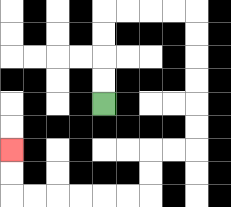{'start': '[4, 4]', 'end': '[0, 6]', 'path_directions': 'U,U,U,U,R,R,R,R,D,D,D,D,D,D,L,L,D,D,L,L,L,L,L,L,U,U', 'path_coordinates': '[[4, 4], [4, 3], [4, 2], [4, 1], [4, 0], [5, 0], [6, 0], [7, 0], [8, 0], [8, 1], [8, 2], [8, 3], [8, 4], [8, 5], [8, 6], [7, 6], [6, 6], [6, 7], [6, 8], [5, 8], [4, 8], [3, 8], [2, 8], [1, 8], [0, 8], [0, 7], [0, 6]]'}